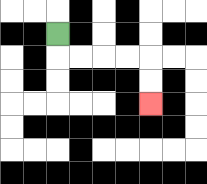{'start': '[2, 1]', 'end': '[6, 4]', 'path_directions': 'D,R,R,R,R,D,D', 'path_coordinates': '[[2, 1], [2, 2], [3, 2], [4, 2], [5, 2], [6, 2], [6, 3], [6, 4]]'}